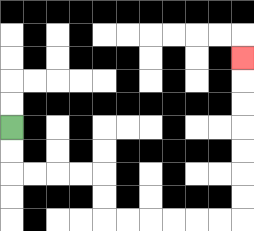{'start': '[0, 5]', 'end': '[10, 2]', 'path_directions': 'D,D,R,R,R,R,D,D,R,R,R,R,R,R,U,U,U,U,U,U,U', 'path_coordinates': '[[0, 5], [0, 6], [0, 7], [1, 7], [2, 7], [3, 7], [4, 7], [4, 8], [4, 9], [5, 9], [6, 9], [7, 9], [8, 9], [9, 9], [10, 9], [10, 8], [10, 7], [10, 6], [10, 5], [10, 4], [10, 3], [10, 2]]'}